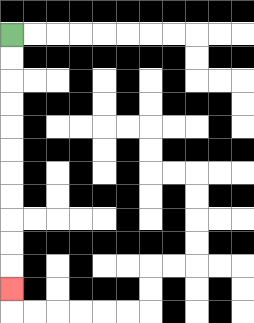{'start': '[0, 1]', 'end': '[0, 12]', 'path_directions': 'D,D,D,D,D,D,D,D,D,D,D', 'path_coordinates': '[[0, 1], [0, 2], [0, 3], [0, 4], [0, 5], [0, 6], [0, 7], [0, 8], [0, 9], [0, 10], [0, 11], [0, 12]]'}